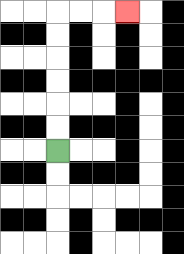{'start': '[2, 6]', 'end': '[5, 0]', 'path_directions': 'U,U,U,U,U,U,R,R,R', 'path_coordinates': '[[2, 6], [2, 5], [2, 4], [2, 3], [2, 2], [2, 1], [2, 0], [3, 0], [4, 0], [5, 0]]'}